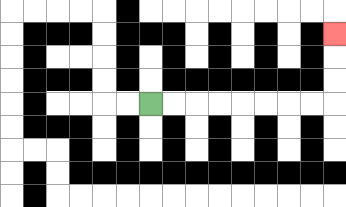{'start': '[6, 4]', 'end': '[14, 1]', 'path_directions': 'R,R,R,R,R,R,R,R,U,U,U', 'path_coordinates': '[[6, 4], [7, 4], [8, 4], [9, 4], [10, 4], [11, 4], [12, 4], [13, 4], [14, 4], [14, 3], [14, 2], [14, 1]]'}